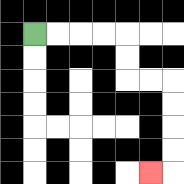{'start': '[1, 1]', 'end': '[6, 7]', 'path_directions': 'R,R,R,R,D,D,R,R,D,D,D,D,L', 'path_coordinates': '[[1, 1], [2, 1], [3, 1], [4, 1], [5, 1], [5, 2], [5, 3], [6, 3], [7, 3], [7, 4], [7, 5], [7, 6], [7, 7], [6, 7]]'}